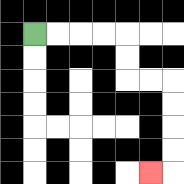{'start': '[1, 1]', 'end': '[6, 7]', 'path_directions': 'R,R,R,R,D,D,R,R,D,D,D,D,L', 'path_coordinates': '[[1, 1], [2, 1], [3, 1], [4, 1], [5, 1], [5, 2], [5, 3], [6, 3], [7, 3], [7, 4], [7, 5], [7, 6], [7, 7], [6, 7]]'}